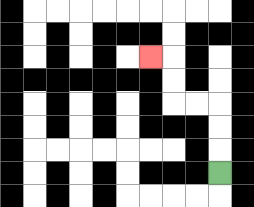{'start': '[9, 7]', 'end': '[6, 2]', 'path_directions': 'U,U,U,L,L,U,U,L', 'path_coordinates': '[[9, 7], [9, 6], [9, 5], [9, 4], [8, 4], [7, 4], [7, 3], [7, 2], [6, 2]]'}